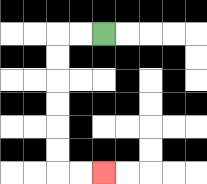{'start': '[4, 1]', 'end': '[4, 7]', 'path_directions': 'L,L,D,D,D,D,D,D,R,R', 'path_coordinates': '[[4, 1], [3, 1], [2, 1], [2, 2], [2, 3], [2, 4], [2, 5], [2, 6], [2, 7], [3, 7], [4, 7]]'}